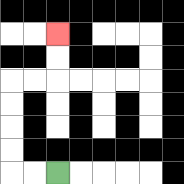{'start': '[2, 7]', 'end': '[2, 1]', 'path_directions': 'L,L,U,U,U,U,R,R,U,U', 'path_coordinates': '[[2, 7], [1, 7], [0, 7], [0, 6], [0, 5], [0, 4], [0, 3], [1, 3], [2, 3], [2, 2], [2, 1]]'}